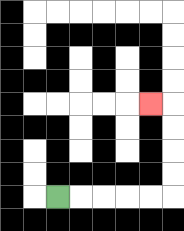{'start': '[2, 8]', 'end': '[6, 4]', 'path_directions': 'R,R,R,R,R,U,U,U,U,L', 'path_coordinates': '[[2, 8], [3, 8], [4, 8], [5, 8], [6, 8], [7, 8], [7, 7], [7, 6], [7, 5], [7, 4], [6, 4]]'}